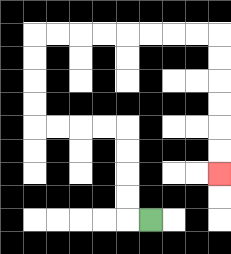{'start': '[6, 9]', 'end': '[9, 7]', 'path_directions': 'L,U,U,U,U,L,L,L,L,U,U,U,U,R,R,R,R,R,R,R,R,D,D,D,D,D,D', 'path_coordinates': '[[6, 9], [5, 9], [5, 8], [5, 7], [5, 6], [5, 5], [4, 5], [3, 5], [2, 5], [1, 5], [1, 4], [1, 3], [1, 2], [1, 1], [2, 1], [3, 1], [4, 1], [5, 1], [6, 1], [7, 1], [8, 1], [9, 1], [9, 2], [9, 3], [9, 4], [9, 5], [9, 6], [9, 7]]'}